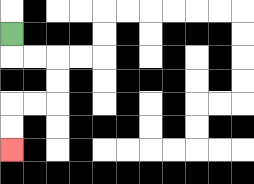{'start': '[0, 1]', 'end': '[0, 6]', 'path_directions': 'D,R,R,D,D,L,L,D,D', 'path_coordinates': '[[0, 1], [0, 2], [1, 2], [2, 2], [2, 3], [2, 4], [1, 4], [0, 4], [0, 5], [0, 6]]'}